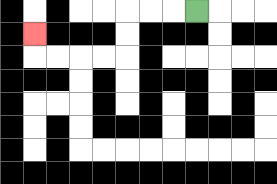{'start': '[8, 0]', 'end': '[1, 1]', 'path_directions': 'L,L,L,D,D,L,L,L,L,U', 'path_coordinates': '[[8, 0], [7, 0], [6, 0], [5, 0], [5, 1], [5, 2], [4, 2], [3, 2], [2, 2], [1, 2], [1, 1]]'}